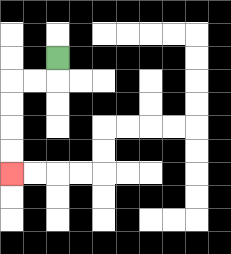{'start': '[2, 2]', 'end': '[0, 7]', 'path_directions': 'D,L,L,D,D,D,D', 'path_coordinates': '[[2, 2], [2, 3], [1, 3], [0, 3], [0, 4], [0, 5], [0, 6], [0, 7]]'}